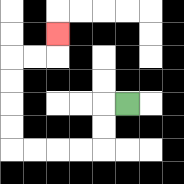{'start': '[5, 4]', 'end': '[2, 1]', 'path_directions': 'L,D,D,L,L,L,L,U,U,U,U,R,R,U', 'path_coordinates': '[[5, 4], [4, 4], [4, 5], [4, 6], [3, 6], [2, 6], [1, 6], [0, 6], [0, 5], [0, 4], [0, 3], [0, 2], [1, 2], [2, 2], [2, 1]]'}